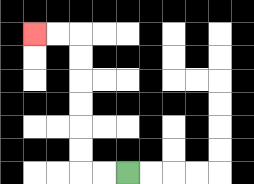{'start': '[5, 7]', 'end': '[1, 1]', 'path_directions': 'L,L,U,U,U,U,U,U,L,L', 'path_coordinates': '[[5, 7], [4, 7], [3, 7], [3, 6], [3, 5], [3, 4], [3, 3], [3, 2], [3, 1], [2, 1], [1, 1]]'}